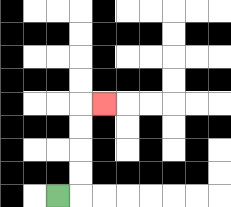{'start': '[2, 8]', 'end': '[4, 4]', 'path_directions': 'R,U,U,U,U,R', 'path_coordinates': '[[2, 8], [3, 8], [3, 7], [3, 6], [3, 5], [3, 4], [4, 4]]'}